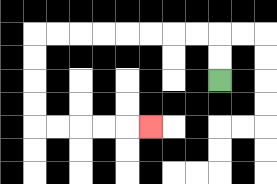{'start': '[9, 3]', 'end': '[6, 5]', 'path_directions': 'U,U,L,L,L,L,L,L,L,L,D,D,D,D,R,R,R,R,R', 'path_coordinates': '[[9, 3], [9, 2], [9, 1], [8, 1], [7, 1], [6, 1], [5, 1], [4, 1], [3, 1], [2, 1], [1, 1], [1, 2], [1, 3], [1, 4], [1, 5], [2, 5], [3, 5], [4, 5], [5, 5], [6, 5]]'}